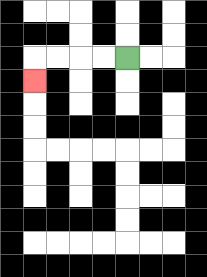{'start': '[5, 2]', 'end': '[1, 3]', 'path_directions': 'L,L,L,L,D', 'path_coordinates': '[[5, 2], [4, 2], [3, 2], [2, 2], [1, 2], [1, 3]]'}